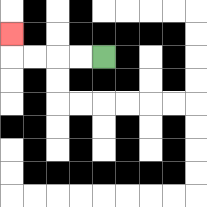{'start': '[4, 2]', 'end': '[0, 1]', 'path_directions': 'L,L,L,L,U', 'path_coordinates': '[[4, 2], [3, 2], [2, 2], [1, 2], [0, 2], [0, 1]]'}